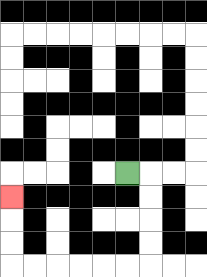{'start': '[5, 7]', 'end': '[0, 8]', 'path_directions': 'R,D,D,D,D,L,L,L,L,L,L,U,U,U', 'path_coordinates': '[[5, 7], [6, 7], [6, 8], [6, 9], [6, 10], [6, 11], [5, 11], [4, 11], [3, 11], [2, 11], [1, 11], [0, 11], [0, 10], [0, 9], [0, 8]]'}